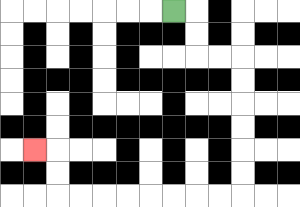{'start': '[7, 0]', 'end': '[1, 6]', 'path_directions': 'R,D,D,R,R,D,D,D,D,D,D,L,L,L,L,L,L,L,L,U,U,L', 'path_coordinates': '[[7, 0], [8, 0], [8, 1], [8, 2], [9, 2], [10, 2], [10, 3], [10, 4], [10, 5], [10, 6], [10, 7], [10, 8], [9, 8], [8, 8], [7, 8], [6, 8], [5, 8], [4, 8], [3, 8], [2, 8], [2, 7], [2, 6], [1, 6]]'}